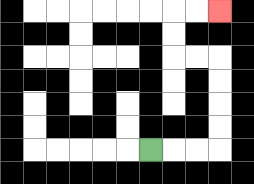{'start': '[6, 6]', 'end': '[9, 0]', 'path_directions': 'R,R,R,U,U,U,U,L,L,U,U,R,R', 'path_coordinates': '[[6, 6], [7, 6], [8, 6], [9, 6], [9, 5], [9, 4], [9, 3], [9, 2], [8, 2], [7, 2], [7, 1], [7, 0], [8, 0], [9, 0]]'}